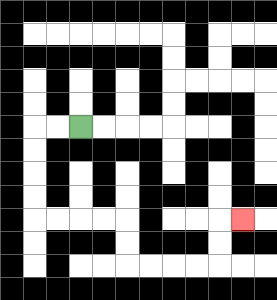{'start': '[3, 5]', 'end': '[10, 9]', 'path_directions': 'L,L,D,D,D,D,R,R,R,R,D,D,R,R,R,R,U,U,R', 'path_coordinates': '[[3, 5], [2, 5], [1, 5], [1, 6], [1, 7], [1, 8], [1, 9], [2, 9], [3, 9], [4, 9], [5, 9], [5, 10], [5, 11], [6, 11], [7, 11], [8, 11], [9, 11], [9, 10], [9, 9], [10, 9]]'}